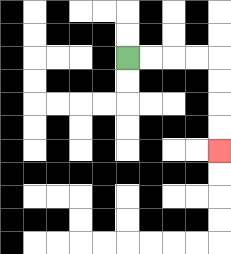{'start': '[5, 2]', 'end': '[9, 6]', 'path_directions': 'R,R,R,R,D,D,D,D', 'path_coordinates': '[[5, 2], [6, 2], [7, 2], [8, 2], [9, 2], [9, 3], [9, 4], [9, 5], [9, 6]]'}